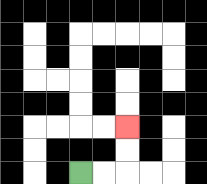{'start': '[3, 7]', 'end': '[5, 5]', 'path_directions': 'R,R,U,U', 'path_coordinates': '[[3, 7], [4, 7], [5, 7], [5, 6], [5, 5]]'}